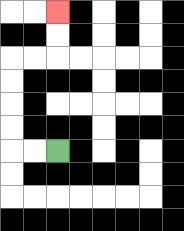{'start': '[2, 6]', 'end': '[2, 0]', 'path_directions': 'L,L,U,U,U,U,R,R,U,U', 'path_coordinates': '[[2, 6], [1, 6], [0, 6], [0, 5], [0, 4], [0, 3], [0, 2], [1, 2], [2, 2], [2, 1], [2, 0]]'}